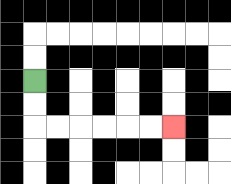{'start': '[1, 3]', 'end': '[7, 5]', 'path_directions': 'D,D,R,R,R,R,R,R', 'path_coordinates': '[[1, 3], [1, 4], [1, 5], [2, 5], [3, 5], [4, 5], [5, 5], [6, 5], [7, 5]]'}